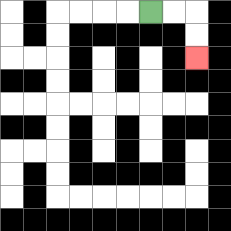{'start': '[6, 0]', 'end': '[8, 2]', 'path_directions': 'R,R,D,D', 'path_coordinates': '[[6, 0], [7, 0], [8, 0], [8, 1], [8, 2]]'}